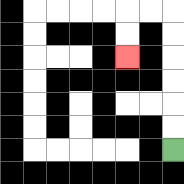{'start': '[7, 6]', 'end': '[5, 2]', 'path_directions': 'U,U,U,U,U,U,L,L,D,D', 'path_coordinates': '[[7, 6], [7, 5], [7, 4], [7, 3], [7, 2], [7, 1], [7, 0], [6, 0], [5, 0], [5, 1], [5, 2]]'}